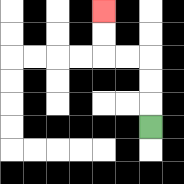{'start': '[6, 5]', 'end': '[4, 0]', 'path_directions': 'U,U,U,L,L,U,U', 'path_coordinates': '[[6, 5], [6, 4], [6, 3], [6, 2], [5, 2], [4, 2], [4, 1], [4, 0]]'}